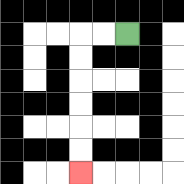{'start': '[5, 1]', 'end': '[3, 7]', 'path_directions': 'L,L,D,D,D,D,D,D', 'path_coordinates': '[[5, 1], [4, 1], [3, 1], [3, 2], [3, 3], [3, 4], [3, 5], [3, 6], [3, 7]]'}